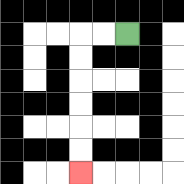{'start': '[5, 1]', 'end': '[3, 7]', 'path_directions': 'L,L,D,D,D,D,D,D', 'path_coordinates': '[[5, 1], [4, 1], [3, 1], [3, 2], [3, 3], [3, 4], [3, 5], [3, 6], [3, 7]]'}